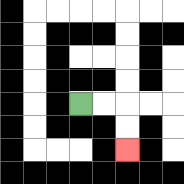{'start': '[3, 4]', 'end': '[5, 6]', 'path_directions': 'R,R,D,D', 'path_coordinates': '[[3, 4], [4, 4], [5, 4], [5, 5], [5, 6]]'}